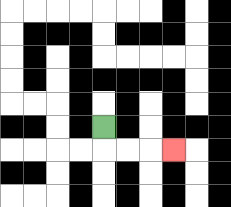{'start': '[4, 5]', 'end': '[7, 6]', 'path_directions': 'D,R,R,R', 'path_coordinates': '[[4, 5], [4, 6], [5, 6], [6, 6], [7, 6]]'}